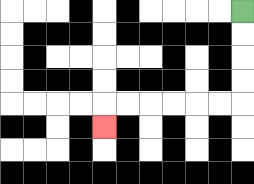{'start': '[10, 0]', 'end': '[4, 5]', 'path_directions': 'D,D,D,D,L,L,L,L,L,L,D', 'path_coordinates': '[[10, 0], [10, 1], [10, 2], [10, 3], [10, 4], [9, 4], [8, 4], [7, 4], [6, 4], [5, 4], [4, 4], [4, 5]]'}